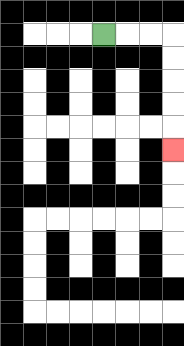{'start': '[4, 1]', 'end': '[7, 6]', 'path_directions': 'R,R,R,D,D,D,D,D', 'path_coordinates': '[[4, 1], [5, 1], [6, 1], [7, 1], [7, 2], [7, 3], [7, 4], [7, 5], [7, 6]]'}